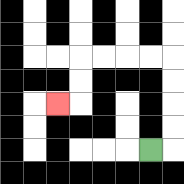{'start': '[6, 6]', 'end': '[2, 4]', 'path_directions': 'R,U,U,U,U,L,L,L,L,D,D,L', 'path_coordinates': '[[6, 6], [7, 6], [7, 5], [7, 4], [7, 3], [7, 2], [6, 2], [5, 2], [4, 2], [3, 2], [3, 3], [3, 4], [2, 4]]'}